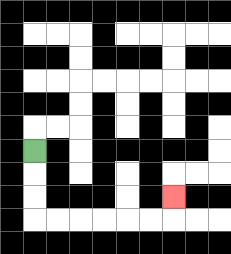{'start': '[1, 6]', 'end': '[7, 8]', 'path_directions': 'D,D,D,R,R,R,R,R,R,U', 'path_coordinates': '[[1, 6], [1, 7], [1, 8], [1, 9], [2, 9], [3, 9], [4, 9], [5, 9], [6, 9], [7, 9], [7, 8]]'}